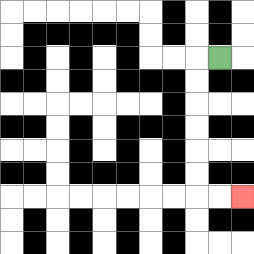{'start': '[9, 2]', 'end': '[10, 8]', 'path_directions': 'L,D,D,D,D,D,D,R,R', 'path_coordinates': '[[9, 2], [8, 2], [8, 3], [8, 4], [8, 5], [8, 6], [8, 7], [8, 8], [9, 8], [10, 8]]'}